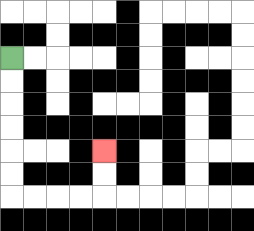{'start': '[0, 2]', 'end': '[4, 6]', 'path_directions': 'D,D,D,D,D,D,R,R,R,R,U,U', 'path_coordinates': '[[0, 2], [0, 3], [0, 4], [0, 5], [0, 6], [0, 7], [0, 8], [1, 8], [2, 8], [3, 8], [4, 8], [4, 7], [4, 6]]'}